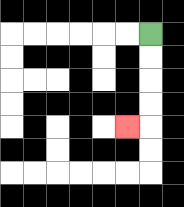{'start': '[6, 1]', 'end': '[5, 5]', 'path_directions': 'D,D,D,D,L', 'path_coordinates': '[[6, 1], [6, 2], [6, 3], [6, 4], [6, 5], [5, 5]]'}